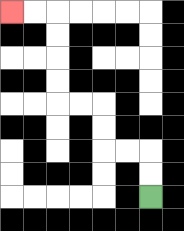{'start': '[6, 8]', 'end': '[0, 0]', 'path_directions': 'U,U,L,L,U,U,L,L,U,U,U,U,L,L', 'path_coordinates': '[[6, 8], [6, 7], [6, 6], [5, 6], [4, 6], [4, 5], [4, 4], [3, 4], [2, 4], [2, 3], [2, 2], [2, 1], [2, 0], [1, 0], [0, 0]]'}